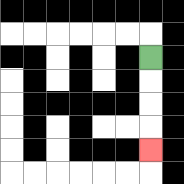{'start': '[6, 2]', 'end': '[6, 6]', 'path_directions': 'D,D,D,D', 'path_coordinates': '[[6, 2], [6, 3], [6, 4], [6, 5], [6, 6]]'}